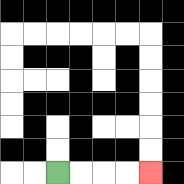{'start': '[2, 7]', 'end': '[6, 7]', 'path_directions': 'R,R,R,R', 'path_coordinates': '[[2, 7], [3, 7], [4, 7], [5, 7], [6, 7]]'}